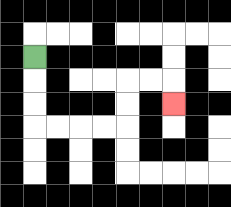{'start': '[1, 2]', 'end': '[7, 4]', 'path_directions': 'D,D,D,R,R,R,R,U,U,R,R,D', 'path_coordinates': '[[1, 2], [1, 3], [1, 4], [1, 5], [2, 5], [3, 5], [4, 5], [5, 5], [5, 4], [5, 3], [6, 3], [7, 3], [7, 4]]'}